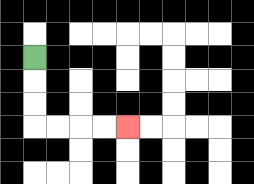{'start': '[1, 2]', 'end': '[5, 5]', 'path_directions': 'D,D,D,R,R,R,R', 'path_coordinates': '[[1, 2], [1, 3], [1, 4], [1, 5], [2, 5], [3, 5], [4, 5], [5, 5]]'}